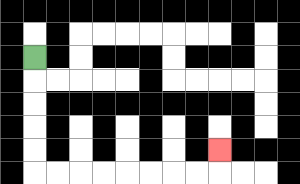{'start': '[1, 2]', 'end': '[9, 6]', 'path_directions': 'D,D,D,D,D,R,R,R,R,R,R,R,R,U', 'path_coordinates': '[[1, 2], [1, 3], [1, 4], [1, 5], [1, 6], [1, 7], [2, 7], [3, 7], [4, 7], [5, 7], [6, 7], [7, 7], [8, 7], [9, 7], [9, 6]]'}